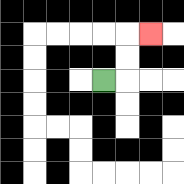{'start': '[4, 3]', 'end': '[6, 1]', 'path_directions': 'R,U,U,R', 'path_coordinates': '[[4, 3], [5, 3], [5, 2], [5, 1], [6, 1]]'}